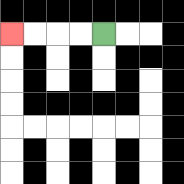{'start': '[4, 1]', 'end': '[0, 1]', 'path_directions': 'L,L,L,L', 'path_coordinates': '[[4, 1], [3, 1], [2, 1], [1, 1], [0, 1]]'}